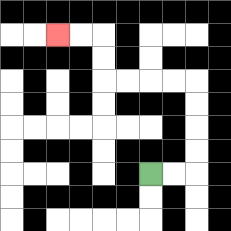{'start': '[6, 7]', 'end': '[2, 1]', 'path_directions': 'R,R,U,U,U,U,L,L,L,L,U,U,L,L', 'path_coordinates': '[[6, 7], [7, 7], [8, 7], [8, 6], [8, 5], [8, 4], [8, 3], [7, 3], [6, 3], [5, 3], [4, 3], [4, 2], [4, 1], [3, 1], [2, 1]]'}